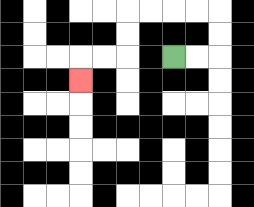{'start': '[7, 2]', 'end': '[3, 3]', 'path_directions': 'R,R,U,U,L,L,L,L,D,D,L,L,D', 'path_coordinates': '[[7, 2], [8, 2], [9, 2], [9, 1], [9, 0], [8, 0], [7, 0], [6, 0], [5, 0], [5, 1], [5, 2], [4, 2], [3, 2], [3, 3]]'}